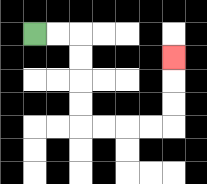{'start': '[1, 1]', 'end': '[7, 2]', 'path_directions': 'R,R,D,D,D,D,R,R,R,R,U,U,U', 'path_coordinates': '[[1, 1], [2, 1], [3, 1], [3, 2], [3, 3], [3, 4], [3, 5], [4, 5], [5, 5], [6, 5], [7, 5], [7, 4], [7, 3], [7, 2]]'}